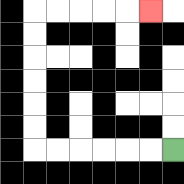{'start': '[7, 6]', 'end': '[6, 0]', 'path_directions': 'L,L,L,L,L,L,U,U,U,U,U,U,R,R,R,R,R', 'path_coordinates': '[[7, 6], [6, 6], [5, 6], [4, 6], [3, 6], [2, 6], [1, 6], [1, 5], [1, 4], [1, 3], [1, 2], [1, 1], [1, 0], [2, 0], [3, 0], [4, 0], [5, 0], [6, 0]]'}